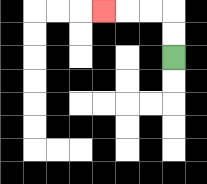{'start': '[7, 2]', 'end': '[4, 0]', 'path_directions': 'U,U,L,L,L', 'path_coordinates': '[[7, 2], [7, 1], [7, 0], [6, 0], [5, 0], [4, 0]]'}